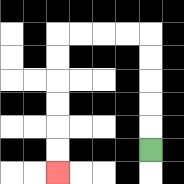{'start': '[6, 6]', 'end': '[2, 7]', 'path_directions': 'U,U,U,U,U,L,L,L,L,D,D,D,D,D,D', 'path_coordinates': '[[6, 6], [6, 5], [6, 4], [6, 3], [6, 2], [6, 1], [5, 1], [4, 1], [3, 1], [2, 1], [2, 2], [2, 3], [2, 4], [2, 5], [2, 6], [2, 7]]'}